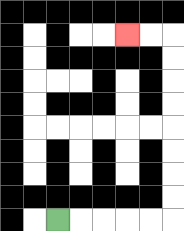{'start': '[2, 9]', 'end': '[5, 1]', 'path_directions': 'R,R,R,R,R,U,U,U,U,U,U,U,U,L,L', 'path_coordinates': '[[2, 9], [3, 9], [4, 9], [5, 9], [6, 9], [7, 9], [7, 8], [7, 7], [7, 6], [7, 5], [7, 4], [7, 3], [7, 2], [7, 1], [6, 1], [5, 1]]'}